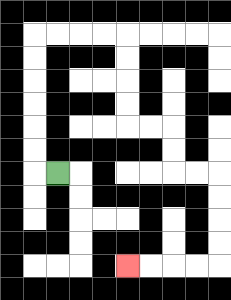{'start': '[2, 7]', 'end': '[5, 11]', 'path_directions': 'L,U,U,U,U,U,U,R,R,R,R,D,D,D,D,R,R,D,D,R,R,D,D,D,D,L,L,L,L', 'path_coordinates': '[[2, 7], [1, 7], [1, 6], [1, 5], [1, 4], [1, 3], [1, 2], [1, 1], [2, 1], [3, 1], [4, 1], [5, 1], [5, 2], [5, 3], [5, 4], [5, 5], [6, 5], [7, 5], [7, 6], [7, 7], [8, 7], [9, 7], [9, 8], [9, 9], [9, 10], [9, 11], [8, 11], [7, 11], [6, 11], [5, 11]]'}